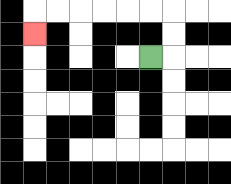{'start': '[6, 2]', 'end': '[1, 1]', 'path_directions': 'R,U,U,L,L,L,L,L,L,D', 'path_coordinates': '[[6, 2], [7, 2], [7, 1], [7, 0], [6, 0], [5, 0], [4, 0], [3, 0], [2, 0], [1, 0], [1, 1]]'}